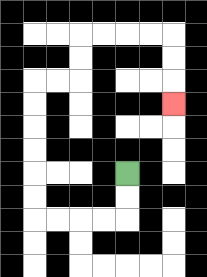{'start': '[5, 7]', 'end': '[7, 4]', 'path_directions': 'D,D,L,L,L,L,U,U,U,U,U,U,R,R,U,U,R,R,R,R,D,D,D', 'path_coordinates': '[[5, 7], [5, 8], [5, 9], [4, 9], [3, 9], [2, 9], [1, 9], [1, 8], [1, 7], [1, 6], [1, 5], [1, 4], [1, 3], [2, 3], [3, 3], [3, 2], [3, 1], [4, 1], [5, 1], [6, 1], [7, 1], [7, 2], [7, 3], [7, 4]]'}